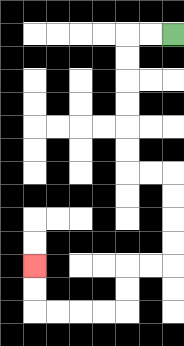{'start': '[7, 1]', 'end': '[1, 11]', 'path_directions': 'L,L,D,D,D,D,D,D,R,R,D,D,D,D,L,L,D,D,L,L,L,L,U,U', 'path_coordinates': '[[7, 1], [6, 1], [5, 1], [5, 2], [5, 3], [5, 4], [5, 5], [5, 6], [5, 7], [6, 7], [7, 7], [7, 8], [7, 9], [7, 10], [7, 11], [6, 11], [5, 11], [5, 12], [5, 13], [4, 13], [3, 13], [2, 13], [1, 13], [1, 12], [1, 11]]'}